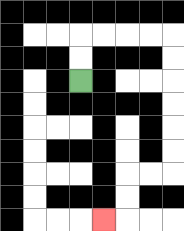{'start': '[3, 3]', 'end': '[4, 9]', 'path_directions': 'U,U,R,R,R,R,D,D,D,D,D,D,L,L,D,D,L', 'path_coordinates': '[[3, 3], [3, 2], [3, 1], [4, 1], [5, 1], [6, 1], [7, 1], [7, 2], [7, 3], [7, 4], [7, 5], [7, 6], [7, 7], [6, 7], [5, 7], [5, 8], [5, 9], [4, 9]]'}